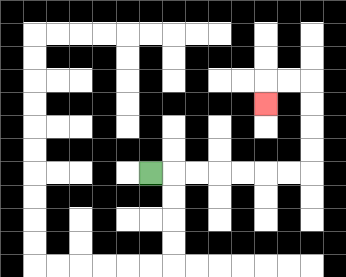{'start': '[6, 7]', 'end': '[11, 4]', 'path_directions': 'R,R,R,R,R,R,R,U,U,U,U,L,L,D', 'path_coordinates': '[[6, 7], [7, 7], [8, 7], [9, 7], [10, 7], [11, 7], [12, 7], [13, 7], [13, 6], [13, 5], [13, 4], [13, 3], [12, 3], [11, 3], [11, 4]]'}